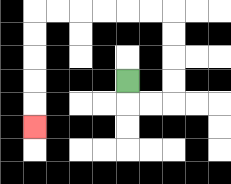{'start': '[5, 3]', 'end': '[1, 5]', 'path_directions': 'D,R,R,U,U,U,U,L,L,L,L,L,L,D,D,D,D,D', 'path_coordinates': '[[5, 3], [5, 4], [6, 4], [7, 4], [7, 3], [7, 2], [7, 1], [7, 0], [6, 0], [5, 0], [4, 0], [3, 0], [2, 0], [1, 0], [1, 1], [1, 2], [1, 3], [1, 4], [1, 5]]'}